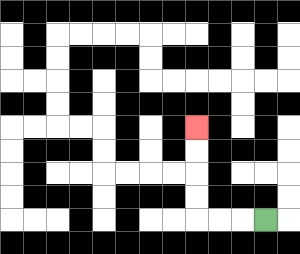{'start': '[11, 9]', 'end': '[8, 5]', 'path_directions': 'L,L,L,U,U,U,U', 'path_coordinates': '[[11, 9], [10, 9], [9, 9], [8, 9], [8, 8], [8, 7], [8, 6], [8, 5]]'}